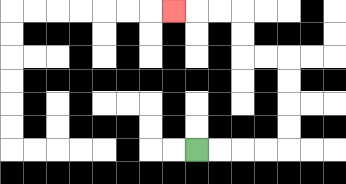{'start': '[8, 6]', 'end': '[7, 0]', 'path_directions': 'R,R,R,R,U,U,U,U,L,L,U,U,L,L,L', 'path_coordinates': '[[8, 6], [9, 6], [10, 6], [11, 6], [12, 6], [12, 5], [12, 4], [12, 3], [12, 2], [11, 2], [10, 2], [10, 1], [10, 0], [9, 0], [8, 0], [7, 0]]'}